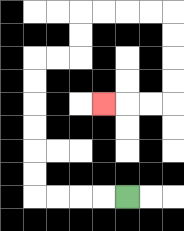{'start': '[5, 8]', 'end': '[4, 4]', 'path_directions': 'L,L,L,L,U,U,U,U,U,U,R,R,U,U,R,R,R,R,D,D,D,D,L,L,L', 'path_coordinates': '[[5, 8], [4, 8], [3, 8], [2, 8], [1, 8], [1, 7], [1, 6], [1, 5], [1, 4], [1, 3], [1, 2], [2, 2], [3, 2], [3, 1], [3, 0], [4, 0], [5, 0], [6, 0], [7, 0], [7, 1], [7, 2], [7, 3], [7, 4], [6, 4], [5, 4], [4, 4]]'}